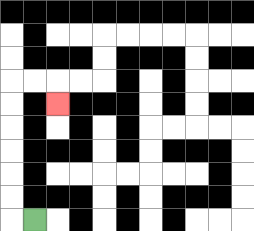{'start': '[1, 9]', 'end': '[2, 4]', 'path_directions': 'L,U,U,U,U,U,U,R,R,D', 'path_coordinates': '[[1, 9], [0, 9], [0, 8], [0, 7], [0, 6], [0, 5], [0, 4], [0, 3], [1, 3], [2, 3], [2, 4]]'}